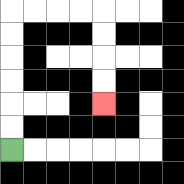{'start': '[0, 6]', 'end': '[4, 4]', 'path_directions': 'U,U,U,U,U,U,R,R,R,R,D,D,D,D', 'path_coordinates': '[[0, 6], [0, 5], [0, 4], [0, 3], [0, 2], [0, 1], [0, 0], [1, 0], [2, 0], [3, 0], [4, 0], [4, 1], [4, 2], [4, 3], [4, 4]]'}